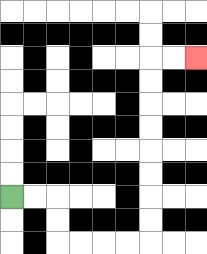{'start': '[0, 8]', 'end': '[8, 2]', 'path_directions': 'R,R,D,D,R,R,R,R,U,U,U,U,U,U,U,U,R,R', 'path_coordinates': '[[0, 8], [1, 8], [2, 8], [2, 9], [2, 10], [3, 10], [4, 10], [5, 10], [6, 10], [6, 9], [6, 8], [6, 7], [6, 6], [6, 5], [6, 4], [6, 3], [6, 2], [7, 2], [8, 2]]'}